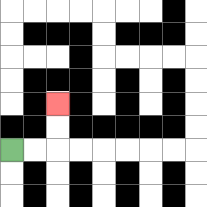{'start': '[0, 6]', 'end': '[2, 4]', 'path_directions': 'R,R,U,U', 'path_coordinates': '[[0, 6], [1, 6], [2, 6], [2, 5], [2, 4]]'}